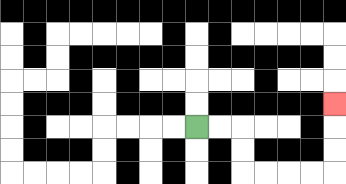{'start': '[8, 5]', 'end': '[14, 4]', 'path_directions': 'R,R,D,D,R,R,R,R,U,U,U', 'path_coordinates': '[[8, 5], [9, 5], [10, 5], [10, 6], [10, 7], [11, 7], [12, 7], [13, 7], [14, 7], [14, 6], [14, 5], [14, 4]]'}